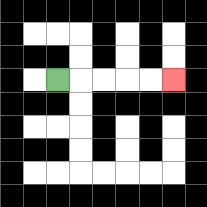{'start': '[2, 3]', 'end': '[7, 3]', 'path_directions': 'R,R,R,R,R', 'path_coordinates': '[[2, 3], [3, 3], [4, 3], [5, 3], [6, 3], [7, 3]]'}